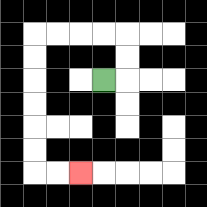{'start': '[4, 3]', 'end': '[3, 7]', 'path_directions': 'R,U,U,L,L,L,L,D,D,D,D,D,D,R,R', 'path_coordinates': '[[4, 3], [5, 3], [5, 2], [5, 1], [4, 1], [3, 1], [2, 1], [1, 1], [1, 2], [1, 3], [1, 4], [1, 5], [1, 6], [1, 7], [2, 7], [3, 7]]'}